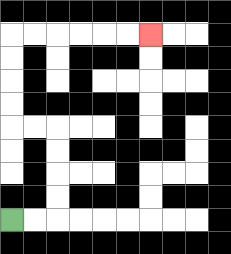{'start': '[0, 9]', 'end': '[6, 1]', 'path_directions': 'R,R,U,U,U,U,L,L,U,U,U,U,R,R,R,R,R,R', 'path_coordinates': '[[0, 9], [1, 9], [2, 9], [2, 8], [2, 7], [2, 6], [2, 5], [1, 5], [0, 5], [0, 4], [0, 3], [0, 2], [0, 1], [1, 1], [2, 1], [3, 1], [4, 1], [5, 1], [6, 1]]'}